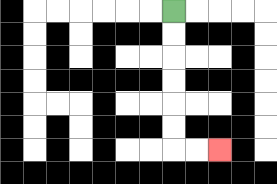{'start': '[7, 0]', 'end': '[9, 6]', 'path_directions': 'D,D,D,D,D,D,R,R', 'path_coordinates': '[[7, 0], [7, 1], [7, 2], [7, 3], [7, 4], [7, 5], [7, 6], [8, 6], [9, 6]]'}